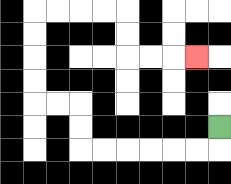{'start': '[9, 5]', 'end': '[8, 2]', 'path_directions': 'D,L,L,L,L,L,L,U,U,L,L,U,U,U,U,R,R,R,R,D,D,R,R,R', 'path_coordinates': '[[9, 5], [9, 6], [8, 6], [7, 6], [6, 6], [5, 6], [4, 6], [3, 6], [3, 5], [3, 4], [2, 4], [1, 4], [1, 3], [1, 2], [1, 1], [1, 0], [2, 0], [3, 0], [4, 0], [5, 0], [5, 1], [5, 2], [6, 2], [7, 2], [8, 2]]'}